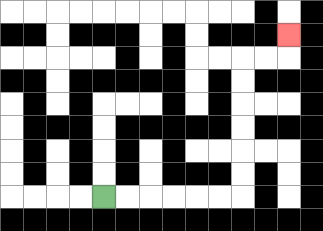{'start': '[4, 8]', 'end': '[12, 1]', 'path_directions': 'R,R,R,R,R,R,U,U,U,U,U,U,R,R,U', 'path_coordinates': '[[4, 8], [5, 8], [6, 8], [7, 8], [8, 8], [9, 8], [10, 8], [10, 7], [10, 6], [10, 5], [10, 4], [10, 3], [10, 2], [11, 2], [12, 2], [12, 1]]'}